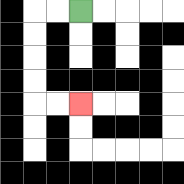{'start': '[3, 0]', 'end': '[3, 4]', 'path_directions': 'L,L,D,D,D,D,R,R', 'path_coordinates': '[[3, 0], [2, 0], [1, 0], [1, 1], [1, 2], [1, 3], [1, 4], [2, 4], [3, 4]]'}